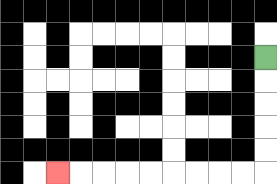{'start': '[11, 2]', 'end': '[2, 7]', 'path_directions': 'D,D,D,D,D,L,L,L,L,L,L,L,L,L', 'path_coordinates': '[[11, 2], [11, 3], [11, 4], [11, 5], [11, 6], [11, 7], [10, 7], [9, 7], [8, 7], [7, 7], [6, 7], [5, 7], [4, 7], [3, 7], [2, 7]]'}